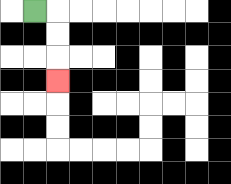{'start': '[1, 0]', 'end': '[2, 3]', 'path_directions': 'R,D,D,D', 'path_coordinates': '[[1, 0], [2, 0], [2, 1], [2, 2], [2, 3]]'}